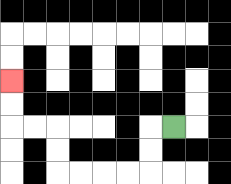{'start': '[7, 5]', 'end': '[0, 3]', 'path_directions': 'L,D,D,L,L,L,L,U,U,L,L,U,U', 'path_coordinates': '[[7, 5], [6, 5], [6, 6], [6, 7], [5, 7], [4, 7], [3, 7], [2, 7], [2, 6], [2, 5], [1, 5], [0, 5], [0, 4], [0, 3]]'}